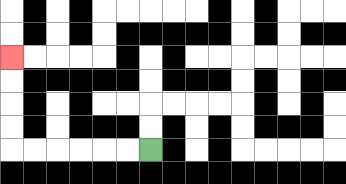{'start': '[6, 6]', 'end': '[0, 2]', 'path_directions': 'L,L,L,L,L,L,U,U,U,U', 'path_coordinates': '[[6, 6], [5, 6], [4, 6], [3, 6], [2, 6], [1, 6], [0, 6], [0, 5], [0, 4], [0, 3], [0, 2]]'}